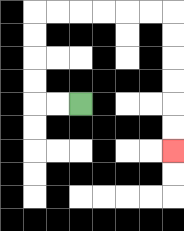{'start': '[3, 4]', 'end': '[7, 6]', 'path_directions': 'L,L,U,U,U,U,R,R,R,R,R,R,D,D,D,D,D,D', 'path_coordinates': '[[3, 4], [2, 4], [1, 4], [1, 3], [1, 2], [1, 1], [1, 0], [2, 0], [3, 0], [4, 0], [5, 0], [6, 0], [7, 0], [7, 1], [7, 2], [7, 3], [7, 4], [7, 5], [7, 6]]'}